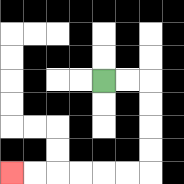{'start': '[4, 3]', 'end': '[0, 7]', 'path_directions': 'R,R,D,D,D,D,L,L,L,L,L,L', 'path_coordinates': '[[4, 3], [5, 3], [6, 3], [6, 4], [6, 5], [6, 6], [6, 7], [5, 7], [4, 7], [3, 7], [2, 7], [1, 7], [0, 7]]'}